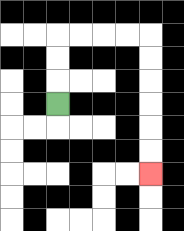{'start': '[2, 4]', 'end': '[6, 7]', 'path_directions': 'U,U,U,R,R,R,R,D,D,D,D,D,D', 'path_coordinates': '[[2, 4], [2, 3], [2, 2], [2, 1], [3, 1], [4, 1], [5, 1], [6, 1], [6, 2], [6, 3], [6, 4], [6, 5], [6, 6], [6, 7]]'}